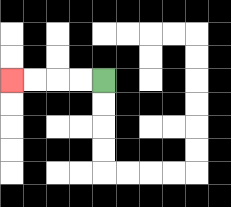{'start': '[4, 3]', 'end': '[0, 3]', 'path_directions': 'L,L,L,L', 'path_coordinates': '[[4, 3], [3, 3], [2, 3], [1, 3], [0, 3]]'}